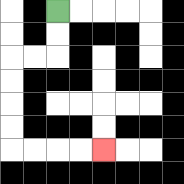{'start': '[2, 0]', 'end': '[4, 6]', 'path_directions': 'D,D,L,L,D,D,D,D,R,R,R,R', 'path_coordinates': '[[2, 0], [2, 1], [2, 2], [1, 2], [0, 2], [0, 3], [0, 4], [0, 5], [0, 6], [1, 6], [2, 6], [3, 6], [4, 6]]'}